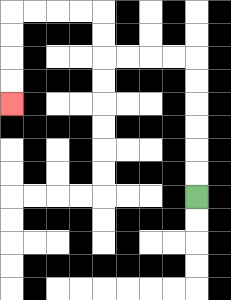{'start': '[8, 8]', 'end': '[0, 4]', 'path_directions': 'U,U,U,U,U,U,L,L,L,L,U,U,L,L,L,L,D,D,D,D', 'path_coordinates': '[[8, 8], [8, 7], [8, 6], [8, 5], [8, 4], [8, 3], [8, 2], [7, 2], [6, 2], [5, 2], [4, 2], [4, 1], [4, 0], [3, 0], [2, 0], [1, 0], [0, 0], [0, 1], [0, 2], [0, 3], [0, 4]]'}